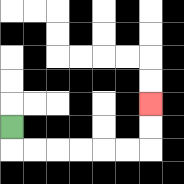{'start': '[0, 5]', 'end': '[6, 4]', 'path_directions': 'D,R,R,R,R,R,R,U,U', 'path_coordinates': '[[0, 5], [0, 6], [1, 6], [2, 6], [3, 6], [4, 6], [5, 6], [6, 6], [6, 5], [6, 4]]'}